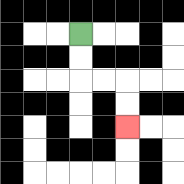{'start': '[3, 1]', 'end': '[5, 5]', 'path_directions': 'D,D,R,R,D,D', 'path_coordinates': '[[3, 1], [3, 2], [3, 3], [4, 3], [5, 3], [5, 4], [5, 5]]'}